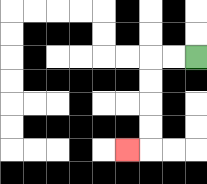{'start': '[8, 2]', 'end': '[5, 6]', 'path_directions': 'L,L,D,D,D,D,L', 'path_coordinates': '[[8, 2], [7, 2], [6, 2], [6, 3], [6, 4], [6, 5], [6, 6], [5, 6]]'}